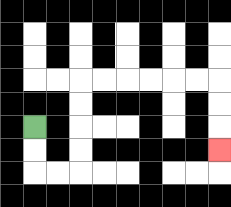{'start': '[1, 5]', 'end': '[9, 6]', 'path_directions': 'D,D,R,R,U,U,U,U,R,R,R,R,R,R,D,D,D', 'path_coordinates': '[[1, 5], [1, 6], [1, 7], [2, 7], [3, 7], [3, 6], [3, 5], [3, 4], [3, 3], [4, 3], [5, 3], [6, 3], [7, 3], [8, 3], [9, 3], [9, 4], [9, 5], [9, 6]]'}